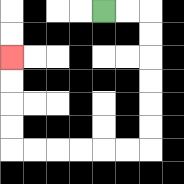{'start': '[4, 0]', 'end': '[0, 2]', 'path_directions': 'R,R,D,D,D,D,D,D,L,L,L,L,L,L,U,U,U,U', 'path_coordinates': '[[4, 0], [5, 0], [6, 0], [6, 1], [6, 2], [6, 3], [6, 4], [6, 5], [6, 6], [5, 6], [4, 6], [3, 6], [2, 6], [1, 6], [0, 6], [0, 5], [0, 4], [0, 3], [0, 2]]'}